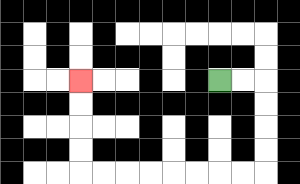{'start': '[9, 3]', 'end': '[3, 3]', 'path_directions': 'R,R,D,D,D,D,L,L,L,L,L,L,L,L,U,U,U,U', 'path_coordinates': '[[9, 3], [10, 3], [11, 3], [11, 4], [11, 5], [11, 6], [11, 7], [10, 7], [9, 7], [8, 7], [7, 7], [6, 7], [5, 7], [4, 7], [3, 7], [3, 6], [3, 5], [3, 4], [3, 3]]'}